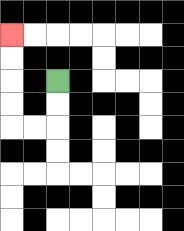{'start': '[2, 3]', 'end': '[0, 1]', 'path_directions': 'D,D,L,L,U,U,U,U', 'path_coordinates': '[[2, 3], [2, 4], [2, 5], [1, 5], [0, 5], [0, 4], [0, 3], [0, 2], [0, 1]]'}